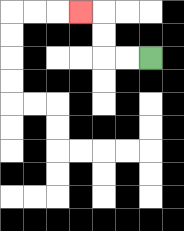{'start': '[6, 2]', 'end': '[3, 0]', 'path_directions': 'L,L,U,U,L', 'path_coordinates': '[[6, 2], [5, 2], [4, 2], [4, 1], [4, 0], [3, 0]]'}